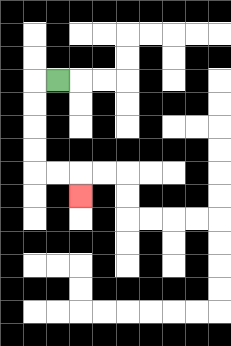{'start': '[2, 3]', 'end': '[3, 8]', 'path_directions': 'L,D,D,D,D,R,R,D', 'path_coordinates': '[[2, 3], [1, 3], [1, 4], [1, 5], [1, 6], [1, 7], [2, 7], [3, 7], [3, 8]]'}